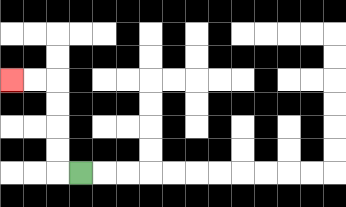{'start': '[3, 7]', 'end': '[0, 3]', 'path_directions': 'L,U,U,U,U,L,L', 'path_coordinates': '[[3, 7], [2, 7], [2, 6], [2, 5], [2, 4], [2, 3], [1, 3], [0, 3]]'}